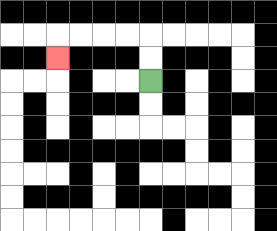{'start': '[6, 3]', 'end': '[2, 2]', 'path_directions': 'U,U,L,L,L,L,D', 'path_coordinates': '[[6, 3], [6, 2], [6, 1], [5, 1], [4, 1], [3, 1], [2, 1], [2, 2]]'}